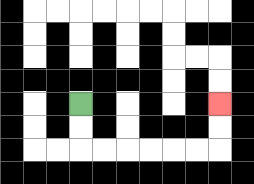{'start': '[3, 4]', 'end': '[9, 4]', 'path_directions': 'D,D,R,R,R,R,R,R,U,U', 'path_coordinates': '[[3, 4], [3, 5], [3, 6], [4, 6], [5, 6], [6, 6], [7, 6], [8, 6], [9, 6], [9, 5], [9, 4]]'}